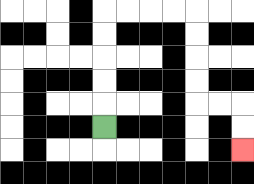{'start': '[4, 5]', 'end': '[10, 6]', 'path_directions': 'U,U,U,U,U,R,R,R,R,D,D,D,D,R,R,D,D', 'path_coordinates': '[[4, 5], [4, 4], [4, 3], [4, 2], [4, 1], [4, 0], [5, 0], [6, 0], [7, 0], [8, 0], [8, 1], [8, 2], [8, 3], [8, 4], [9, 4], [10, 4], [10, 5], [10, 6]]'}